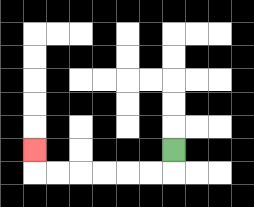{'start': '[7, 6]', 'end': '[1, 6]', 'path_directions': 'D,L,L,L,L,L,L,U', 'path_coordinates': '[[7, 6], [7, 7], [6, 7], [5, 7], [4, 7], [3, 7], [2, 7], [1, 7], [1, 6]]'}